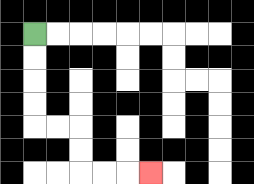{'start': '[1, 1]', 'end': '[6, 7]', 'path_directions': 'D,D,D,D,R,R,D,D,R,R,R', 'path_coordinates': '[[1, 1], [1, 2], [1, 3], [1, 4], [1, 5], [2, 5], [3, 5], [3, 6], [3, 7], [4, 7], [5, 7], [6, 7]]'}